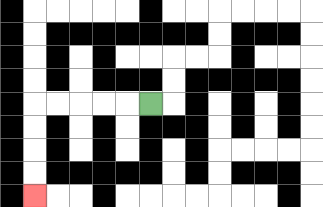{'start': '[6, 4]', 'end': '[1, 8]', 'path_directions': 'L,L,L,L,L,D,D,D,D', 'path_coordinates': '[[6, 4], [5, 4], [4, 4], [3, 4], [2, 4], [1, 4], [1, 5], [1, 6], [1, 7], [1, 8]]'}